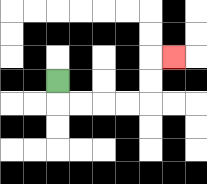{'start': '[2, 3]', 'end': '[7, 2]', 'path_directions': 'D,R,R,R,R,U,U,R', 'path_coordinates': '[[2, 3], [2, 4], [3, 4], [4, 4], [5, 4], [6, 4], [6, 3], [6, 2], [7, 2]]'}